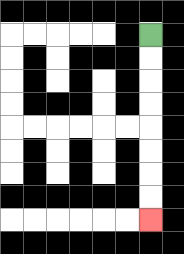{'start': '[6, 1]', 'end': '[6, 9]', 'path_directions': 'D,D,D,D,D,D,D,D', 'path_coordinates': '[[6, 1], [6, 2], [6, 3], [6, 4], [6, 5], [6, 6], [6, 7], [6, 8], [6, 9]]'}